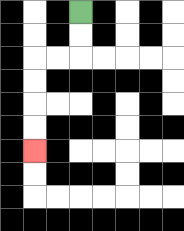{'start': '[3, 0]', 'end': '[1, 6]', 'path_directions': 'D,D,L,L,D,D,D,D', 'path_coordinates': '[[3, 0], [3, 1], [3, 2], [2, 2], [1, 2], [1, 3], [1, 4], [1, 5], [1, 6]]'}